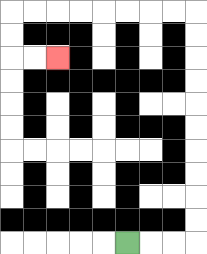{'start': '[5, 10]', 'end': '[2, 2]', 'path_directions': 'R,R,R,U,U,U,U,U,U,U,U,U,U,L,L,L,L,L,L,L,L,D,D,R,R', 'path_coordinates': '[[5, 10], [6, 10], [7, 10], [8, 10], [8, 9], [8, 8], [8, 7], [8, 6], [8, 5], [8, 4], [8, 3], [8, 2], [8, 1], [8, 0], [7, 0], [6, 0], [5, 0], [4, 0], [3, 0], [2, 0], [1, 0], [0, 0], [0, 1], [0, 2], [1, 2], [2, 2]]'}